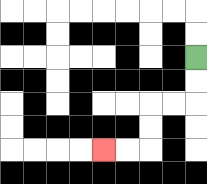{'start': '[8, 2]', 'end': '[4, 6]', 'path_directions': 'D,D,L,L,D,D,L,L', 'path_coordinates': '[[8, 2], [8, 3], [8, 4], [7, 4], [6, 4], [6, 5], [6, 6], [5, 6], [4, 6]]'}